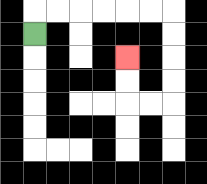{'start': '[1, 1]', 'end': '[5, 2]', 'path_directions': 'U,R,R,R,R,R,R,D,D,D,D,L,L,U,U', 'path_coordinates': '[[1, 1], [1, 0], [2, 0], [3, 0], [4, 0], [5, 0], [6, 0], [7, 0], [7, 1], [7, 2], [7, 3], [7, 4], [6, 4], [5, 4], [5, 3], [5, 2]]'}